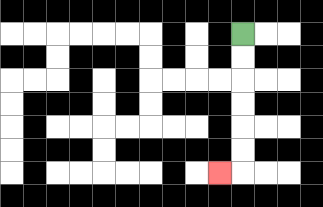{'start': '[10, 1]', 'end': '[9, 7]', 'path_directions': 'D,D,D,D,D,D,L', 'path_coordinates': '[[10, 1], [10, 2], [10, 3], [10, 4], [10, 5], [10, 6], [10, 7], [9, 7]]'}